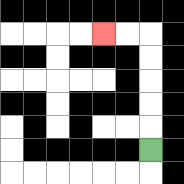{'start': '[6, 6]', 'end': '[4, 1]', 'path_directions': 'U,U,U,U,U,L,L', 'path_coordinates': '[[6, 6], [6, 5], [6, 4], [6, 3], [6, 2], [6, 1], [5, 1], [4, 1]]'}